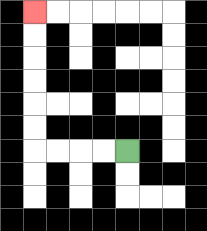{'start': '[5, 6]', 'end': '[1, 0]', 'path_directions': 'L,L,L,L,U,U,U,U,U,U', 'path_coordinates': '[[5, 6], [4, 6], [3, 6], [2, 6], [1, 6], [1, 5], [1, 4], [1, 3], [1, 2], [1, 1], [1, 0]]'}